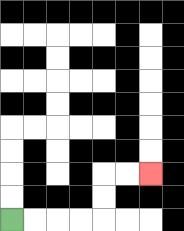{'start': '[0, 9]', 'end': '[6, 7]', 'path_directions': 'R,R,R,R,U,U,R,R', 'path_coordinates': '[[0, 9], [1, 9], [2, 9], [3, 9], [4, 9], [4, 8], [4, 7], [5, 7], [6, 7]]'}